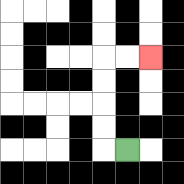{'start': '[5, 6]', 'end': '[6, 2]', 'path_directions': 'L,U,U,U,U,R,R', 'path_coordinates': '[[5, 6], [4, 6], [4, 5], [4, 4], [4, 3], [4, 2], [5, 2], [6, 2]]'}